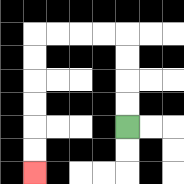{'start': '[5, 5]', 'end': '[1, 7]', 'path_directions': 'U,U,U,U,L,L,L,L,D,D,D,D,D,D', 'path_coordinates': '[[5, 5], [5, 4], [5, 3], [5, 2], [5, 1], [4, 1], [3, 1], [2, 1], [1, 1], [1, 2], [1, 3], [1, 4], [1, 5], [1, 6], [1, 7]]'}